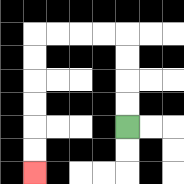{'start': '[5, 5]', 'end': '[1, 7]', 'path_directions': 'U,U,U,U,L,L,L,L,D,D,D,D,D,D', 'path_coordinates': '[[5, 5], [5, 4], [5, 3], [5, 2], [5, 1], [4, 1], [3, 1], [2, 1], [1, 1], [1, 2], [1, 3], [1, 4], [1, 5], [1, 6], [1, 7]]'}